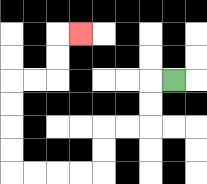{'start': '[7, 3]', 'end': '[3, 1]', 'path_directions': 'L,D,D,L,L,D,D,L,L,L,L,U,U,U,U,R,R,U,U,R', 'path_coordinates': '[[7, 3], [6, 3], [6, 4], [6, 5], [5, 5], [4, 5], [4, 6], [4, 7], [3, 7], [2, 7], [1, 7], [0, 7], [0, 6], [0, 5], [0, 4], [0, 3], [1, 3], [2, 3], [2, 2], [2, 1], [3, 1]]'}